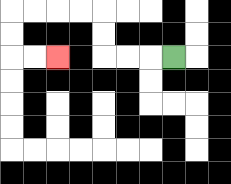{'start': '[7, 2]', 'end': '[2, 2]', 'path_directions': 'L,L,L,U,U,L,L,L,L,D,D,R,R', 'path_coordinates': '[[7, 2], [6, 2], [5, 2], [4, 2], [4, 1], [4, 0], [3, 0], [2, 0], [1, 0], [0, 0], [0, 1], [0, 2], [1, 2], [2, 2]]'}